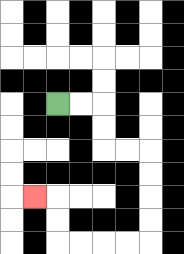{'start': '[2, 4]', 'end': '[1, 8]', 'path_directions': 'R,R,D,D,R,R,D,D,D,D,L,L,L,L,U,U,L', 'path_coordinates': '[[2, 4], [3, 4], [4, 4], [4, 5], [4, 6], [5, 6], [6, 6], [6, 7], [6, 8], [6, 9], [6, 10], [5, 10], [4, 10], [3, 10], [2, 10], [2, 9], [2, 8], [1, 8]]'}